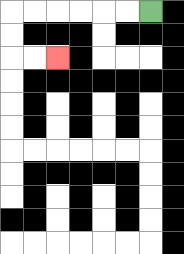{'start': '[6, 0]', 'end': '[2, 2]', 'path_directions': 'L,L,L,L,L,L,D,D,R,R', 'path_coordinates': '[[6, 0], [5, 0], [4, 0], [3, 0], [2, 0], [1, 0], [0, 0], [0, 1], [0, 2], [1, 2], [2, 2]]'}